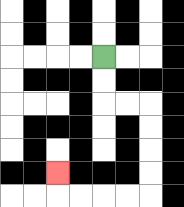{'start': '[4, 2]', 'end': '[2, 7]', 'path_directions': 'D,D,R,R,D,D,D,D,L,L,L,L,U', 'path_coordinates': '[[4, 2], [4, 3], [4, 4], [5, 4], [6, 4], [6, 5], [6, 6], [6, 7], [6, 8], [5, 8], [4, 8], [3, 8], [2, 8], [2, 7]]'}